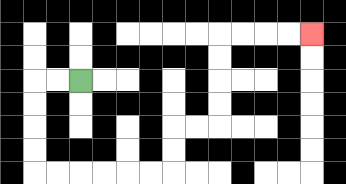{'start': '[3, 3]', 'end': '[13, 1]', 'path_directions': 'L,L,D,D,D,D,R,R,R,R,R,R,U,U,R,R,U,U,U,U,R,R,R,R', 'path_coordinates': '[[3, 3], [2, 3], [1, 3], [1, 4], [1, 5], [1, 6], [1, 7], [2, 7], [3, 7], [4, 7], [5, 7], [6, 7], [7, 7], [7, 6], [7, 5], [8, 5], [9, 5], [9, 4], [9, 3], [9, 2], [9, 1], [10, 1], [11, 1], [12, 1], [13, 1]]'}